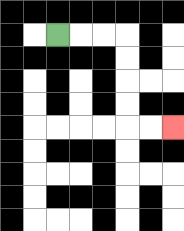{'start': '[2, 1]', 'end': '[7, 5]', 'path_directions': 'R,R,R,D,D,D,D,R,R', 'path_coordinates': '[[2, 1], [3, 1], [4, 1], [5, 1], [5, 2], [5, 3], [5, 4], [5, 5], [6, 5], [7, 5]]'}